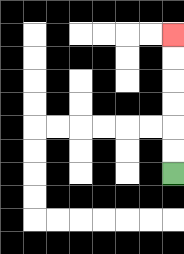{'start': '[7, 7]', 'end': '[7, 1]', 'path_directions': 'U,U,U,U,U,U', 'path_coordinates': '[[7, 7], [7, 6], [7, 5], [7, 4], [7, 3], [7, 2], [7, 1]]'}